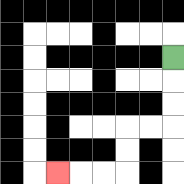{'start': '[7, 2]', 'end': '[2, 7]', 'path_directions': 'D,D,D,L,L,D,D,L,L,L', 'path_coordinates': '[[7, 2], [7, 3], [7, 4], [7, 5], [6, 5], [5, 5], [5, 6], [5, 7], [4, 7], [3, 7], [2, 7]]'}